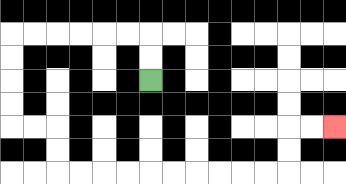{'start': '[6, 3]', 'end': '[14, 5]', 'path_directions': 'U,U,L,L,L,L,L,L,D,D,D,D,R,R,D,D,R,R,R,R,R,R,R,R,R,R,U,U,R,R', 'path_coordinates': '[[6, 3], [6, 2], [6, 1], [5, 1], [4, 1], [3, 1], [2, 1], [1, 1], [0, 1], [0, 2], [0, 3], [0, 4], [0, 5], [1, 5], [2, 5], [2, 6], [2, 7], [3, 7], [4, 7], [5, 7], [6, 7], [7, 7], [8, 7], [9, 7], [10, 7], [11, 7], [12, 7], [12, 6], [12, 5], [13, 5], [14, 5]]'}